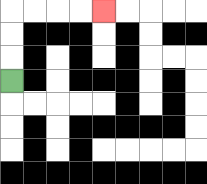{'start': '[0, 3]', 'end': '[4, 0]', 'path_directions': 'U,U,U,R,R,R,R', 'path_coordinates': '[[0, 3], [0, 2], [0, 1], [0, 0], [1, 0], [2, 0], [3, 0], [4, 0]]'}